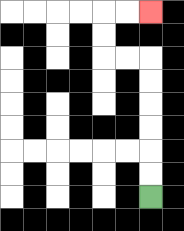{'start': '[6, 8]', 'end': '[6, 0]', 'path_directions': 'U,U,U,U,U,U,L,L,U,U,R,R', 'path_coordinates': '[[6, 8], [6, 7], [6, 6], [6, 5], [6, 4], [6, 3], [6, 2], [5, 2], [4, 2], [4, 1], [4, 0], [5, 0], [6, 0]]'}